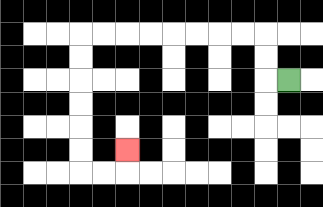{'start': '[12, 3]', 'end': '[5, 6]', 'path_directions': 'L,U,U,L,L,L,L,L,L,L,L,D,D,D,D,D,D,R,R,U', 'path_coordinates': '[[12, 3], [11, 3], [11, 2], [11, 1], [10, 1], [9, 1], [8, 1], [7, 1], [6, 1], [5, 1], [4, 1], [3, 1], [3, 2], [3, 3], [3, 4], [3, 5], [3, 6], [3, 7], [4, 7], [5, 7], [5, 6]]'}